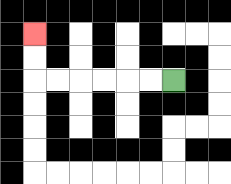{'start': '[7, 3]', 'end': '[1, 1]', 'path_directions': 'L,L,L,L,L,L,U,U', 'path_coordinates': '[[7, 3], [6, 3], [5, 3], [4, 3], [3, 3], [2, 3], [1, 3], [1, 2], [1, 1]]'}